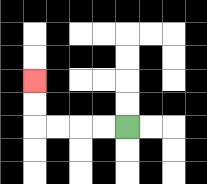{'start': '[5, 5]', 'end': '[1, 3]', 'path_directions': 'L,L,L,L,U,U', 'path_coordinates': '[[5, 5], [4, 5], [3, 5], [2, 5], [1, 5], [1, 4], [1, 3]]'}